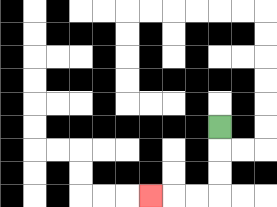{'start': '[9, 5]', 'end': '[6, 8]', 'path_directions': 'D,D,D,L,L,L', 'path_coordinates': '[[9, 5], [9, 6], [9, 7], [9, 8], [8, 8], [7, 8], [6, 8]]'}